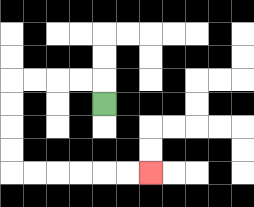{'start': '[4, 4]', 'end': '[6, 7]', 'path_directions': 'U,L,L,L,L,D,D,D,D,R,R,R,R,R,R', 'path_coordinates': '[[4, 4], [4, 3], [3, 3], [2, 3], [1, 3], [0, 3], [0, 4], [0, 5], [0, 6], [0, 7], [1, 7], [2, 7], [3, 7], [4, 7], [5, 7], [6, 7]]'}